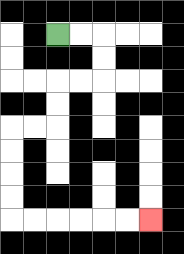{'start': '[2, 1]', 'end': '[6, 9]', 'path_directions': 'R,R,D,D,L,L,D,D,L,L,D,D,D,D,R,R,R,R,R,R', 'path_coordinates': '[[2, 1], [3, 1], [4, 1], [4, 2], [4, 3], [3, 3], [2, 3], [2, 4], [2, 5], [1, 5], [0, 5], [0, 6], [0, 7], [0, 8], [0, 9], [1, 9], [2, 9], [3, 9], [4, 9], [5, 9], [6, 9]]'}